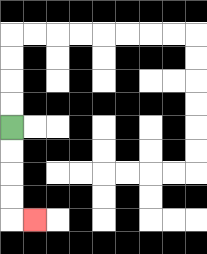{'start': '[0, 5]', 'end': '[1, 9]', 'path_directions': 'D,D,D,D,R', 'path_coordinates': '[[0, 5], [0, 6], [0, 7], [0, 8], [0, 9], [1, 9]]'}